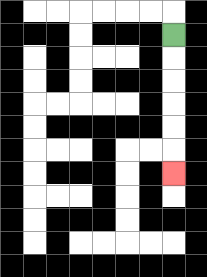{'start': '[7, 1]', 'end': '[7, 7]', 'path_directions': 'D,D,D,D,D,D', 'path_coordinates': '[[7, 1], [7, 2], [7, 3], [7, 4], [7, 5], [7, 6], [7, 7]]'}